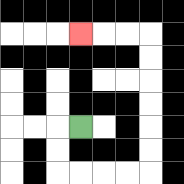{'start': '[3, 5]', 'end': '[3, 1]', 'path_directions': 'L,D,D,R,R,R,R,U,U,U,U,U,U,L,L,L', 'path_coordinates': '[[3, 5], [2, 5], [2, 6], [2, 7], [3, 7], [4, 7], [5, 7], [6, 7], [6, 6], [6, 5], [6, 4], [6, 3], [6, 2], [6, 1], [5, 1], [4, 1], [3, 1]]'}